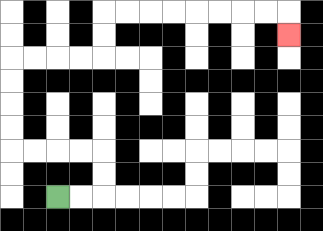{'start': '[2, 8]', 'end': '[12, 1]', 'path_directions': 'R,R,U,U,L,L,L,L,U,U,U,U,R,R,R,R,U,U,R,R,R,R,R,R,R,R,D', 'path_coordinates': '[[2, 8], [3, 8], [4, 8], [4, 7], [4, 6], [3, 6], [2, 6], [1, 6], [0, 6], [0, 5], [0, 4], [0, 3], [0, 2], [1, 2], [2, 2], [3, 2], [4, 2], [4, 1], [4, 0], [5, 0], [6, 0], [7, 0], [8, 0], [9, 0], [10, 0], [11, 0], [12, 0], [12, 1]]'}